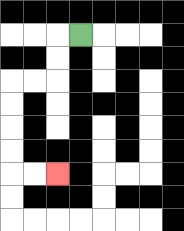{'start': '[3, 1]', 'end': '[2, 7]', 'path_directions': 'L,D,D,L,L,D,D,D,D,R,R', 'path_coordinates': '[[3, 1], [2, 1], [2, 2], [2, 3], [1, 3], [0, 3], [0, 4], [0, 5], [0, 6], [0, 7], [1, 7], [2, 7]]'}